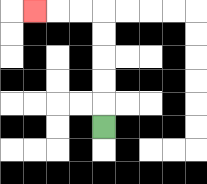{'start': '[4, 5]', 'end': '[1, 0]', 'path_directions': 'U,U,U,U,U,L,L,L', 'path_coordinates': '[[4, 5], [4, 4], [4, 3], [4, 2], [4, 1], [4, 0], [3, 0], [2, 0], [1, 0]]'}